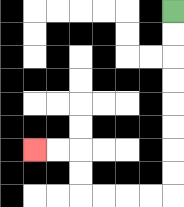{'start': '[7, 0]', 'end': '[1, 6]', 'path_directions': 'D,D,D,D,D,D,D,D,L,L,L,L,U,U,L,L', 'path_coordinates': '[[7, 0], [7, 1], [7, 2], [7, 3], [7, 4], [7, 5], [7, 6], [7, 7], [7, 8], [6, 8], [5, 8], [4, 8], [3, 8], [3, 7], [3, 6], [2, 6], [1, 6]]'}